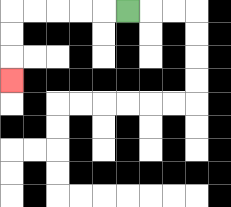{'start': '[5, 0]', 'end': '[0, 3]', 'path_directions': 'L,L,L,L,L,D,D,D', 'path_coordinates': '[[5, 0], [4, 0], [3, 0], [2, 0], [1, 0], [0, 0], [0, 1], [0, 2], [0, 3]]'}